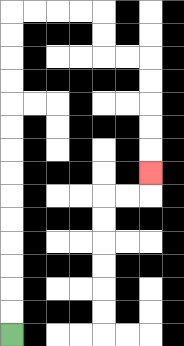{'start': '[0, 14]', 'end': '[6, 7]', 'path_directions': 'U,U,U,U,U,U,U,U,U,U,U,U,U,U,R,R,R,R,D,D,R,R,D,D,D,D,D', 'path_coordinates': '[[0, 14], [0, 13], [0, 12], [0, 11], [0, 10], [0, 9], [0, 8], [0, 7], [0, 6], [0, 5], [0, 4], [0, 3], [0, 2], [0, 1], [0, 0], [1, 0], [2, 0], [3, 0], [4, 0], [4, 1], [4, 2], [5, 2], [6, 2], [6, 3], [6, 4], [6, 5], [6, 6], [6, 7]]'}